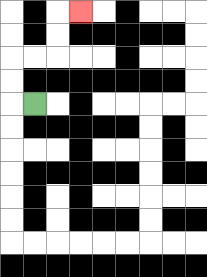{'start': '[1, 4]', 'end': '[3, 0]', 'path_directions': 'L,U,U,R,R,U,U,R', 'path_coordinates': '[[1, 4], [0, 4], [0, 3], [0, 2], [1, 2], [2, 2], [2, 1], [2, 0], [3, 0]]'}